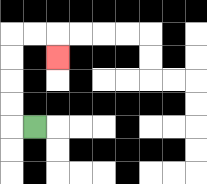{'start': '[1, 5]', 'end': '[2, 2]', 'path_directions': 'L,U,U,U,U,R,R,D', 'path_coordinates': '[[1, 5], [0, 5], [0, 4], [0, 3], [0, 2], [0, 1], [1, 1], [2, 1], [2, 2]]'}